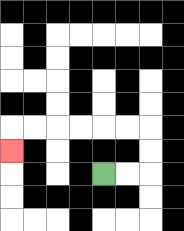{'start': '[4, 7]', 'end': '[0, 6]', 'path_directions': 'R,R,U,U,L,L,L,L,L,L,D', 'path_coordinates': '[[4, 7], [5, 7], [6, 7], [6, 6], [6, 5], [5, 5], [4, 5], [3, 5], [2, 5], [1, 5], [0, 5], [0, 6]]'}